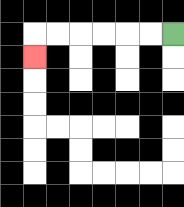{'start': '[7, 1]', 'end': '[1, 2]', 'path_directions': 'L,L,L,L,L,L,D', 'path_coordinates': '[[7, 1], [6, 1], [5, 1], [4, 1], [3, 1], [2, 1], [1, 1], [1, 2]]'}